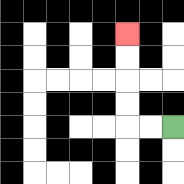{'start': '[7, 5]', 'end': '[5, 1]', 'path_directions': 'L,L,U,U,U,U', 'path_coordinates': '[[7, 5], [6, 5], [5, 5], [5, 4], [5, 3], [5, 2], [5, 1]]'}